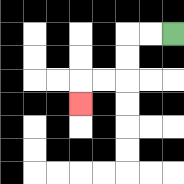{'start': '[7, 1]', 'end': '[3, 4]', 'path_directions': 'L,L,D,D,L,L,D', 'path_coordinates': '[[7, 1], [6, 1], [5, 1], [5, 2], [5, 3], [4, 3], [3, 3], [3, 4]]'}